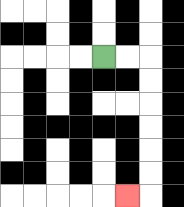{'start': '[4, 2]', 'end': '[5, 8]', 'path_directions': 'R,R,D,D,D,D,D,D,L', 'path_coordinates': '[[4, 2], [5, 2], [6, 2], [6, 3], [6, 4], [6, 5], [6, 6], [6, 7], [6, 8], [5, 8]]'}